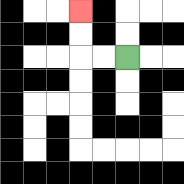{'start': '[5, 2]', 'end': '[3, 0]', 'path_directions': 'L,L,U,U', 'path_coordinates': '[[5, 2], [4, 2], [3, 2], [3, 1], [3, 0]]'}